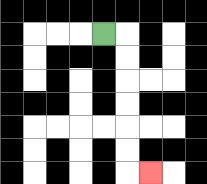{'start': '[4, 1]', 'end': '[6, 7]', 'path_directions': 'R,D,D,D,D,D,D,R', 'path_coordinates': '[[4, 1], [5, 1], [5, 2], [5, 3], [5, 4], [5, 5], [5, 6], [5, 7], [6, 7]]'}